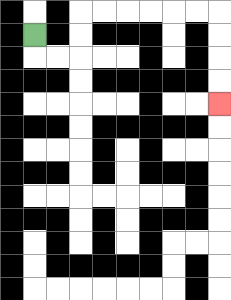{'start': '[1, 1]', 'end': '[9, 4]', 'path_directions': 'D,R,R,U,U,R,R,R,R,R,R,D,D,D,D', 'path_coordinates': '[[1, 1], [1, 2], [2, 2], [3, 2], [3, 1], [3, 0], [4, 0], [5, 0], [6, 0], [7, 0], [8, 0], [9, 0], [9, 1], [9, 2], [9, 3], [9, 4]]'}